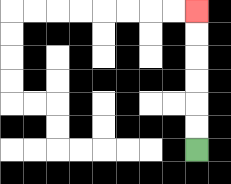{'start': '[8, 6]', 'end': '[8, 0]', 'path_directions': 'U,U,U,U,U,U', 'path_coordinates': '[[8, 6], [8, 5], [8, 4], [8, 3], [8, 2], [8, 1], [8, 0]]'}